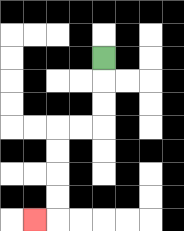{'start': '[4, 2]', 'end': '[1, 9]', 'path_directions': 'D,D,D,L,L,D,D,D,D,L', 'path_coordinates': '[[4, 2], [4, 3], [4, 4], [4, 5], [3, 5], [2, 5], [2, 6], [2, 7], [2, 8], [2, 9], [1, 9]]'}